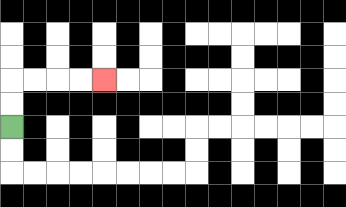{'start': '[0, 5]', 'end': '[4, 3]', 'path_directions': 'U,U,R,R,R,R', 'path_coordinates': '[[0, 5], [0, 4], [0, 3], [1, 3], [2, 3], [3, 3], [4, 3]]'}